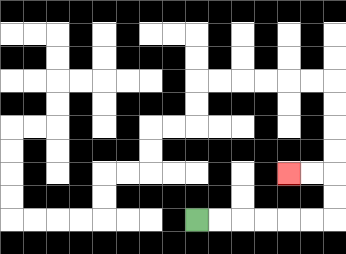{'start': '[8, 9]', 'end': '[12, 7]', 'path_directions': 'R,R,R,R,R,R,U,U,L,L', 'path_coordinates': '[[8, 9], [9, 9], [10, 9], [11, 9], [12, 9], [13, 9], [14, 9], [14, 8], [14, 7], [13, 7], [12, 7]]'}